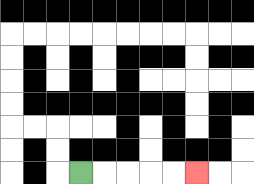{'start': '[3, 7]', 'end': '[8, 7]', 'path_directions': 'R,R,R,R,R', 'path_coordinates': '[[3, 7], [4, 7], [5, 7], [6, 7], [7, 7], [8, 7]]'}